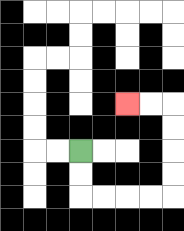{'start': '[3, 6]', 'end': '[5, 4]', 'path_directions': 'D,D,R,R,R,R,U,U,U,U,L,L', 'path_coordinates': '[[3, 6], [3, 7], [3, 8], [4, 8], [5, 8], [6, 8], [7, 8], [7, 7], [7, 6], [7, 5], [7, 4], [6, 4], [5, 4]]'}